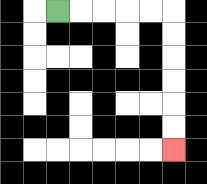{'start': '[2, 0]', 'end': '[7, 6]', 'path_directions': 'R,R,R,R,R,D,D,D,D,D,D', 'path_coordinates': '[[2, 0], [3, 0], [4, 0], [5, 0], [6, 0], [7, 0], [7, 1], [7, 2], [7, 3], [7, 4], [7, 5], [7, 6]]'}